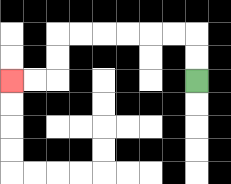{'start': '[8, 3]', 'end': '[0, 3]', 'path_directions': 'U,U,L,L,L,L,L,L,D,D,L,L', 'path_coordinates': '[[8, 3], [8, 2], [8, 1], [7, 1], [6, 1], [5, 1], [4, 1], [3, 1], [2, 1], [2, 2], [2, 3], [1, 3], [0, 3]]'}